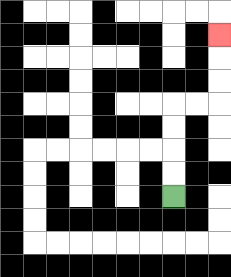{'start': '[7, 8]', 'end': '[9, 1]', 'path_directions': 'U,U,U,U,R,R,U,U,U', 'path_coordinates': '[[7, 8], [7, 7], [7, 6], [7, 5], [7, 4], [8, 4], [9, 4], [9, 3], [9, 2], [9, 1]]'}